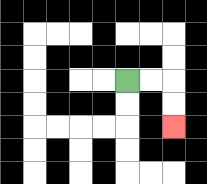{'start': '[5, 3]', 'end': '[7, 5]', 'path_directions': 'R,R,D,D', 'path_coordinates': '[[5, 3], [6, 3], [7, 3], [7, 4], [7, 5]]'}